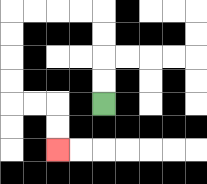{'start': '[4, 4]', 'end': '[2, 6]', 'path_directions': 'U,U,U,U,L,L,L,L,D,D,D,D,R,R,D,D', 'path_coordinates': '[[4, 4], [4, 3], [4, 2], [4, 1], [4, 0], [3, 0], [2, 0], [1, 0], [0, 0], [0, 1], [0, 2], [0, 3], [0, 4], [1, 4], [2, 4], [2, 5], [2, 6]]'}